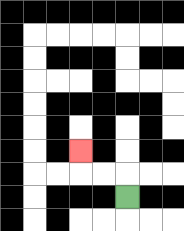{'start': '[5, 8]', 'end': '[3, 6]', 'path_directions': 'U,L,L,U', 'path_coordinates': '[[5, 8], [5, 7], [4, 7], [3, 7], [3, 6]]'}